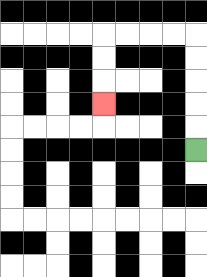{'start': '[8, 6]', 'end': '[4, 4]', 'path_directions': 'U,U,U,U,U,L,L,L,L,D,D,D', 'path_coordinates': '[[8, 6], [8, 5], [8, 4], [8, 3], [8, 2], [8, 1], [7, 1], [6, 1], [5, 1], [4, 1], [4, 2], [4, 3], [4, 4]]'}